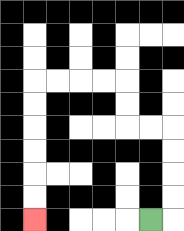{'start': '[6, 9]', 'end': '[1, 9]', 'path_directions': 'R,U,U,U,U,L,L,U,U,L,L,L,L,D,D,D,D,D,D', 'path_coordinates': '[[6, 9], [7, 9], [7, 8], [7, 7], [7, 6], [7, 5], [6, 5], [5, 5], [5, 4], [5, 3], [4, 3], [3, 3], [2, 3], [1, 3], [1, 4], [1, 5], [1, 6], [1, 7], [1, 8], [1, 9]]'}